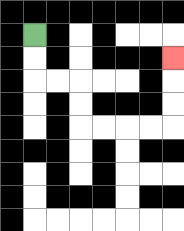{'start': '[1, 1]', 'end': '[7, 2]', 'path_directions': 'D,D,R,R,D,D,R,R,R,R,U,U,U', 'path_coordinates': '[[1, 1], [1, 2], [1, 3], [2, 3], [3, 3], [3, 4], [3, 5], [4, 5], [5, 5], [6, 5], [7, 5], [7, 4], [7, 3], [7, 2]]'}